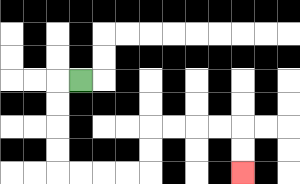{'start': '[3, 3]', 'end': '[10, 7]', 'path_directions': 'L,D,D,D,D,R,R,R,R,U,U,R,R,R,R,D,D', 'path_coordinates': '[[3, 3], [2, 3], [2, 4], [2, 5], [2, 6], [2, 7], [3, 7], [4, 7], [5, 7], [6, 7], [6, 6], [6, 5], [7, 5], [8, 5], [9, 5], [10, 5], [10, 6], [10, 7]]'}